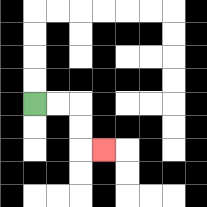{'start': '[1, 4]', 'end': '[4, 6]', 'path_directions': 'R,R,D,D,R', 'path_coordinates': '[[1, 4], [2, 4], [3, 4], [3, 5], [3, 6], [4, 6]]'}